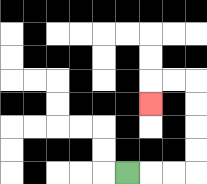{'start': '[5, 7]', 'end': '[6, 4]', 'path_directions': 'R,R,R,U,U,U,U,L,L,D', 'path_coordinates': '[[5, 7], [6, 7], [7, 7], [8, 7], [8, 6], [8, 5], [8, 4], [8, 3], [7, 3], [6, 3], [6, 4]]'}